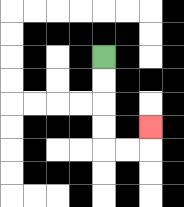{'start': '[4, 2]', 'end': '[6, 5]', 'path_directions': 'D,D,D,D,R,R,U', 'path_coordinates': '[[4, 2], [4, 3], [4, 4], [4, 5], [4, 6], [5, 6], [6, 6], [6, 5]]'}